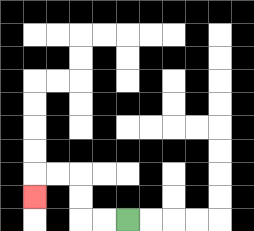{'start': '[5, 9]', 'end': '[1, 8]', 'path_directions': 'L,L,U,U,L,L,D', 'path_coordinates': '[[5, 9], [4, 9], [3, 9], [3, 8], [3, 7], [2, 7], [1, 7], [1, 8]]'}